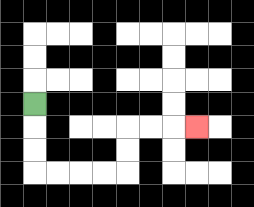{'start': '[1, 4]', 'end': '[8, 5]', 'path_directions': 'D,D,D,R,R,R,R,U,U,R,R,R', 'path_coordinates': '[[1, 4], [1, 5], [1, 6], [1, 7], [2, 7], [3, 7], [4, 7], [5, 7], [5, 6], [5, 5], [6, 5], [7, 5], [8, 5]]'}